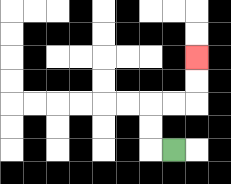{'start': '[7, 6]', 'end': '[8, 2]', 'path_directions': 'L,U,U,R,R,U,U', 'path_coordinates': '[[7, 6], [6, 6], [6, 5], [6, 4], [7, 4], [8, 4], [8, 3], [8, 2]]'}